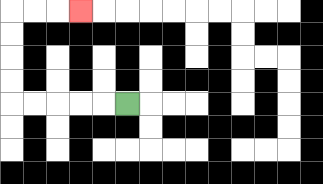{'start': '[5, 4]', 'end': '[3, 0]', 'path_directions': 'L,L,L,L,L,U,U,U,U,R,R,R', 'path_coordinates': '[[5, 4], [4, 4], [3, 4], [2, 4], [1, 4], [0, 4], [0, 3], [0, 2], [0, 1], [0, 0], [1, 0], [2, 0], [3, 0]]'}